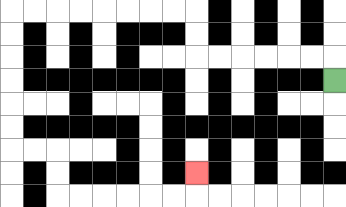{'start': '[14, 3]', 'end': '[8, 7]', 'path_directions': 'U,L,L,L,L,L,L,U,U,L,L,L,L,L,L,L,L,D,D,D,D,D,D,R,R,D,D,R,R,R,R,R,R,U', 'path_coordinates': '[[14, 3], [14, 2], [13, 2], [12, 2], [11, 2], [10, 2], [9, 2], [8, 2], [8, 1], [8, 0], [7, 0], [6, 0], [5, 0], [4, 0], [3, 0], [2, 0], [1, 0], [0, 0], [0, 1], [0, 2], [0, 3], [0, 4], [0, 5], [0, 6], [1, 6], [2, 6], [2, 7], [2, 8], [3, 8], [4, 8], [5, 8], [6, 8], [7, 8], [8, 8], [8, 7]]'}